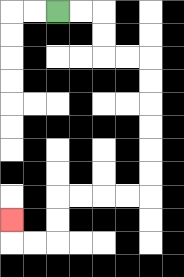{'start': '[2, 0]', 'end': '[0, 9]', 'path_directions': 'R,R,D,D,R,R,D,D,D,D,D,D,L,L,L,L,D,D,L,L,U', 'path_coordinates': '[[2, 0], [3, 0], [4, 0], [4, 1], [4, 2], [5, 2], [6, 2], [6, 3], [6, 4], [6, 5], [6, 6], [6, 7], [6, 8], [5, 8], [4, 8], [3, 8], [2, 8], [2, 9], [2, 10], [1, 10], [0, 10], [0, 9]]'}